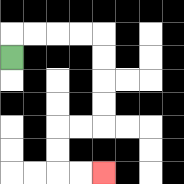{'start': '[0, 2]', 'end': '[4, 7]', 'path_directions': 'U,R,R,R,R,D,D,D,D,L,L,D,D,R,R', 'path_coordinates': '[[0, 2], [0, 1], [1, 1], [2, 1], [3, 1], [4, 1], [4, 2], [4, 3], [4, 4], [4, 5], [3, 5], [2, 5], [2, 6], [2, 7], [3, 7], [4, 7]]'}